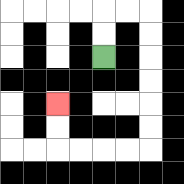{'start': '[4, 2]', 'end': '[2, 4]', 'path_directions': 'U,U,R,R,D,D,D,D,D,D,L,L,L,L,U,U', 'path_coordinates': '[[4, 2], [4, 1], [4, 0], [5, 0], [6, 0], [6, 1], [6, 2], [6, 3], [6, 4], [6, 5], [6, 6], [5, 6], [4, 6], [3, 6], [2, 6], [2, 5], [2, 4]]'}